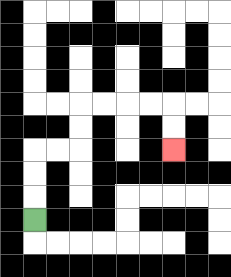{'start': '[1, 9]', 'end': '[7, 6]', 'path_directions': 'U,U,U,R,R,U,U,R,R,R,R,D,D', 'path_coordinates': '[[1, 9], [1, 8], [1, 7], [1, 6], [2, 6], [3, 6], [3, 5], [3, 4], [4, 4], [5, 4], [6, 4], [7, 4], [7, 5], [7, 6]]'}